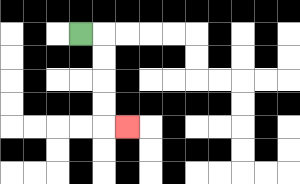{'start': '[3, 1]', 'end': '[5, 5]', 'path_directions': 'R,D,D,D,D,R', 'path_coordinates': '[[3, 1], [4, 1], [4, 2], [4, 3], [4, 4], [4, 5], [5, 5]]'}